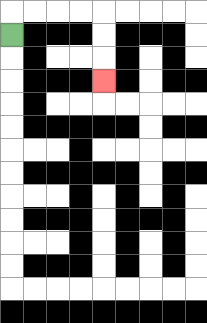{'start': '[0, 1]', 'end': '[4, 3]', 'path_directions': 'U,R,R,R,R,D,D,D', 'path_coordinates': '[[0, 1], [0, 0], [1, 0], [2, 0], [3, 0], [4, 0], [4, 1], [4, 2], [4, 3]]'}